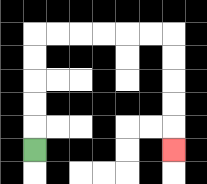{'start': '[1, 6]', 'end': '[7, 6]', 'path_directions': 'U,U,U,U,U,R,R,R,R,R,R,D,D,D,D,D', 'path_coordinates': '[[1, 6], [1, 5], [1, 4], [1, 3], [1, 2], [1, 1], [2, 1], [3, 1], [4, 1], [5, 1], [6, 1], [7, 1], [7, 2], [7, 3], [7, 4], [7, 5], [7, 6]]'}